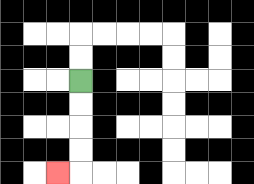{'start': '[3, 3]', 'end': '[2, 7]', 'path_directions': 'D,D,D,D,L', 'path_coordinates': '[[3, 3], [3, 4], [3, 5], [3, 6], [3, 7], [2, 7]]'}